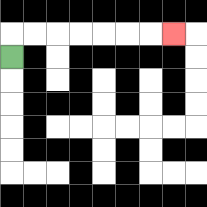{'start': '[0, 2]', 'end': '[7, 1]', 'path_directions': 'U,R,R,R,R,R,R,R', 'path_coordinates': '[[0, 2], [0, 1], [1, 1], [2, 1], [3, 1], [4, 1], [5, 1], [6, 1], [7, 1]]'}